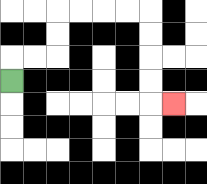{'start': '[0, 3]', 'end': '[7, 4]', 'path_directions': 'U,R,R,U,U,R,R,R,R,D,D,D,D,R', 'path_coordinates': '[[0, 3], [0, 2], [1, 2], [2, 2], [2, 1], [2, 0], [3, 0], [4, 0], [5, 0], [6, 0], [6, 1], [6, 2], [6, 3], [6, 4], [7, 4]]'}